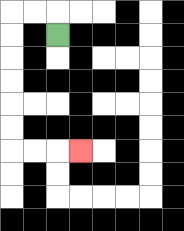{'start': '[2, 1]', 'end': '[3, 6]', 'path_directions': 'U,L,L,D,D,D,D,D,D,R,R,R', 'path_coordinates': '[[2, 1], [2, 0], [1, 0], [0, 0], [0, 1], [0, 2], [0, 3], [0, 4], [0, 5], [0, 6], [1, 6], [2, 6], [3, 6]]'}